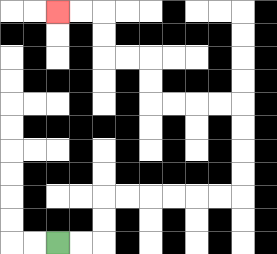{'start': '[2, 10]', 'end': '[2, 0]', 'path_directions': 'R,R,U,U,R,R,R,R,R,R,U,U,U,U,L,L,L,L,U,U,L,L,U,U,L,L', 'path_coordinates': '[[2, 10], [3, 10], [4, 10], [4, 9], [4, 8], [5, 8], [6, 8], [7, 8], [8, 8], [9, 8], [10, 8], [10, 7], [10, 6], [10, 5], [10, 4], [9, 4], [8, 4], [7, 4], [6, 4], [6, 3], [6, 2], [5, 2], [4, 2], [4, 1], [4, 0], [3, 0], [2, 0]]'}